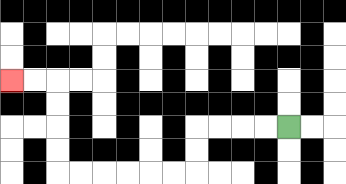{'start': '[12, 5]', 'end': '[0, 3]', 'path_directions': 'L,L,L,L,D,D,L,L,L,L,L,L,U,U,U,U,L,L', 'path_coordinates': '[[12, 5], [11, 5], [10, 5], [9, 5], [8, 5], [8, 6], [8, 7], [7, 7], [6, 7], [5, 7], [4, 7], [3, 7], [2, 7], [2, 6], [2, 5], [2, 4], [2, 3], [1, 3], [0, 3]]'}